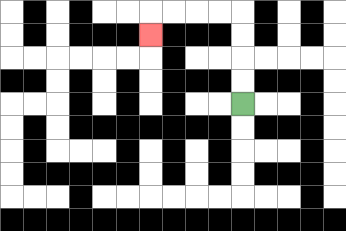{'start': '[10, 4]', 'end': '[6, 1]', 'path_directions': 'U,U,U,U,L,L,L,L,D', 'path_coordinates': '[[10, 4], [10, 3], [10, 2], [10, 1], [10, 0], [9, 0], [8, 0], [7, 0], [6, 0], [6, 1]]'}